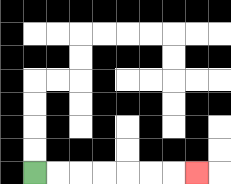{'start': '[1, 7]', 'end': '[8, 7]', 'path_directions': 'R,R,R,R,R,R,R', 'path_coordinates': '[[1, 7], [2, 7], [3, 7], [4, 7], [5, 7], [6, 7], [7, 7], [8, 7]]'}